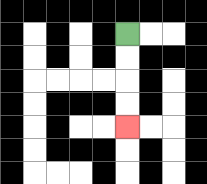{'start': '[5, 1]', 'end': '[5, 5]', 'path_directions': 'D,D,D,D', 'path_coordinates': '[[5, 1], [5, 2], [5, 3], [5, 4], [5, 5]]'}